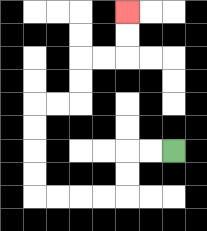{'start': '[7, 6]', 'end': '[5, 0]', 'path_directions': 'L,L,D,D,L,L,L,L,U,U,U,U,R,R,U,U,R,R,U,U', 'path_coordinates': '[[7, 6], [6, 6], [5, 6], [5, 7], [5, 8], [4, 8], [3, 8], [2, 8], [1, 8], [1, 7], [1, 6], [1, 5], [1, 4], [2, 4], [3, 4], [3, 3], [3, 2], [4, 2], [5, 2], [5, 1], [5, 0]]'}